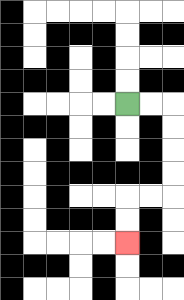{'start': '[5, 4]', 'end': '[5, 10]', 'path_directions': 'R,R,D,D,D,D,L,L,D,D', 'path_coordinates': '[[5, 4], [6, 4], [7, 4], [7, 5], [7, 6], [7, 7], [7, 8], [6, 8], [5, 8], [5, 9], [5, 10]]'}